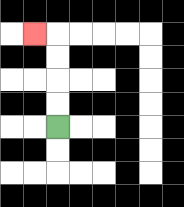{'start': '[2, 5]', 'end': '[1, 1]', 'path_directions': 'U,U,U,U,L', 'path_coordinates': '[[2, 5], [2, 4], [2, 3], [2, 2], [2, 1], [1, 1]]'}